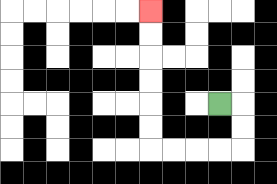{'start': '[9, 4]', 'end': '[6, 0]', 'path_directions': 'R,D,D,L,L,L,L,U,U,U,U,U,U', 'path_coordinates': '[[9, 4], [10, 4], [10, 5], [10, 6], [9, 6], [8, 6], [7, 6], [6, 6], [6, 5], [6, 4], [6, 3], [6, 2], [6, 1], [6, 0]]'}